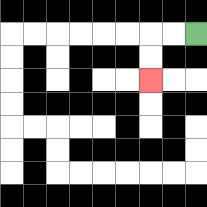{'start': '[8, 1]', 'end': '[6, 3]', 'path_directions': 'L,L,D,D', 'path_coordinates': '[[8, 1], [7, 1], [6, 1], [6, 2], [6, 3]]'}